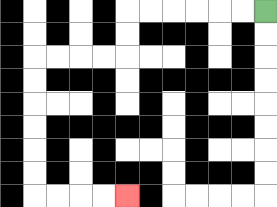{'start': '[11, 0]', 'end': '[5, 8]', 'path_directions': 'L,L,L,L,L,L,D,D,L,L,L,L,D,D,D,D,D,D,R,R,R,R', 'path_coordinates': '[[11, 0], [10, 0], [9, 0], [8, 0], [7, 0], [6, 0], [5, 0], [5, 1], [5, 2], [4, 2], [3, 2], [2, 2], [1, 2], [1, 3], [1, 4], [1, 5], [1, 6], [1, 7], [1, 8], [2, 8], [3, 8], [4, 8], [5, 8]]'}